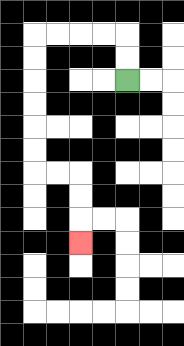{'start': '[5, 3]', 'end': '[3, 10]', 'path_directions': 'U,U,L,L,L,L,D,D,D,D,D,D,R,R,D,D,D', 'path_coordinates': '[[5, 3], [5, 2], [5, 1], [4, 1], [3, 1], [2, 1], [1, 1], [1, 2], [1, 3], [1, 4], [1, 5], [1, 6], [1, 7], [2, 7], [3, 7], [3, 8], [3, 9], [3, 10]]'}